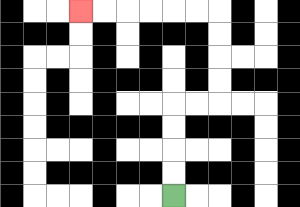{'start': '[7, 8]', 'end': '[3, 0]', 'path_directions': 'U,U,U,U,R,R,U,U,U,U,L,L,L,L,L,L', 'path_coordinates': '[[7, 8], [7, 7], [7, 6], [7, 5], [7, 4], [8, 4], [9, 4], [9, 3], [9, 2], [9, 1], [9, 0], [8, 0], [7, 0], [6, 0], [5, 0], [4, 0], [3, 0]]'}